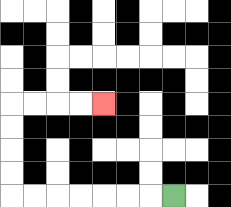{'start': '[7, 8]', 'end': '[4, 4]', 'path_directions': 'L,L,L,L,L,L,L,U,U,U,U,R,R,R,R', 'path_coordinates': '[[7, 8], [6, 8], [5, 8], [4, 8], [3, 8], [2, 8], [1, 8], [0, 8], [0, 7], [0, 6], [0, 5], [0, 4], [1, 4], [2, 4], [3, 4], [4, 4]]'}